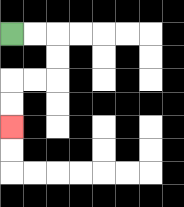{'start': '[0, 1]', 'end': '[0, 5]', 'path_directions': 'R,R,D,D,L,L,D,D', 'path_coordinates': '[[0, 1], [1, 1], [2, 1], [2, 2], [2, 3], [1, 3], [0, 3], [0, 4], [0, 5]]'}